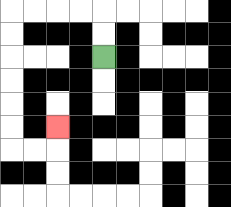{'start': '[4, 2]', 'end': '[2, 5]', 'path_directions': 'U,U,L,L,L,L,D,D,D,D,D,D,R,R,U', 'path_coordinates': '[[4, 2], [4, 1], [4, 0], [3, 0], [2, 0], [1, 0], [0, 0], [0, 1], [0, 2], [0, 3], [0, 4], [0, 5], [0, 6], [1, 6], [2, 6], [2, 5]]'}